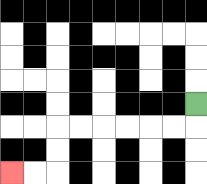{'start': '[8, 4]', 'end': '[0, 7]', 'path_directions': 'D,L,L,L,L,L,L,D,D,L,L', 'path_coordinates': '[[8, 4], [8, 5], [7, 5], [6, 5], [5, 5], [4, 5], [3, 5], [2, 5], [2, 6], [2, 7], [1, 7], [0, 7]]'}